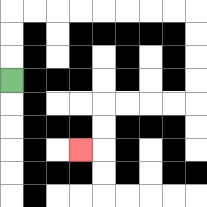{'start': '[0, 3]', 'end': '[3, 6]', 'path_directions': 'U,U,U,R,R,R,R,R,R,R,R,D,D,D,D,L,L,L,L,D,D,L', 'path_coordinates': '[[0, 3], [0, 2], [0, 1], [0, 0], [1, 0], [2, 0], [3, 0], [4, 0], [5, 0], [6, 0], [7, 0], [8, 0], [8, 1], [8, 2], [8, 3], [8, 4], [7, 4], [6, 4], [5, 4], [4, 4], [4, 5], [4, 6], [3, 6]]'}